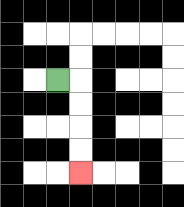{'start': '[2, 3]', 'end': '[3, 7]', 'path_directions': 'R,D,D,D,D', 'path_coordinates': '[[2, 3], [3, 3], [3, 4], [3, 5], [3, 6], [3, 7]]'}